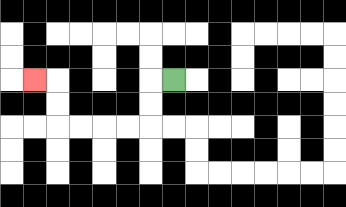{'start': '[7, 3]', 'end': '[1, 3]', 'path_directions': 'L,D,D,L,L,L,L,U,U,L', 'path_coordinates': '[[7, 3], [6, 3], [6, 4], [6, 5], [5, 5], [4, 5], [3, 5], [2, 5], [2, 4], [2, 3], [1, 3]]'}